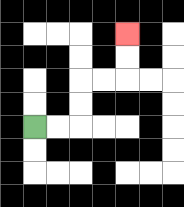{'start': '[1, 5]', 'end': '[5, 1]', 'path_directions': 'R,R,U,U,R,R,U,U', 'path_coordinates': '[[1, 5], [2, 5], [3, 5], [3, 4], [3, 3], [4, 3], [5, 3], [5, 2], [5, 1]]'}